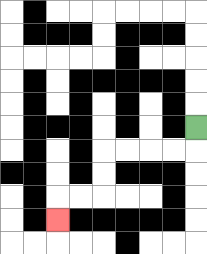{'start': '[8, 5]', 'end': '[2, 9]', 'path_directions': 'D,L,L,L,L,D,D,L,L,D', 'path_coordinates': '[[8, 5], [8, 6], [7, 6], [6, 6], [5, 6], [4, 6], [4, 7], [4, 8], [3, 8], [2, 8], [2, 9]]'}